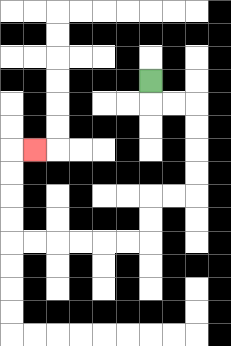{'start': '[6, 3]', 'end': '[1, 6]', 'path_directions': 'D,R,R,D,D,D,D,L,L,D,D,L,L,L,L,L,L,U,U,U,U,R', 'path_coordinates': '[[6, 3], [6, 4], [7, 4], [8, 4], [8, 5], [8, 6], [8, 7], [8, 8], [7, 8], [6, 8], [6, 9], [6, 10], [5, 10], [4, 10], [3, 10], [2, 10], [1, 10], [0, 10], [0, 9], [0, 8], [0, 7], [0, 6], [1, 6]]'}